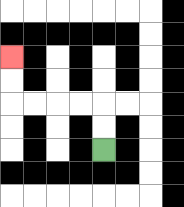{'start': '[4, 6]', 'end': '[0, 2]', 'path_directions': 'U,U,L,L,L,L,U,U', 'path_coordinates': '[[4, 6], [4, 5], [4, 4], [3, 4], [2, 4], [1, 4], [0, 4], [0, 3], [0, 2]]'}